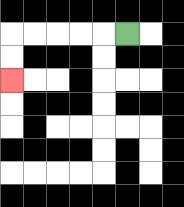{'start': '[5, 1]', 'end': '[0, 3]', 'path_directions': 'L,L,L,L,L,D,D', 'path_coordinates': '[[5, 1], [4, 1], [3, 1], [2, 1], [1, 1], [0, 1], [0, 2], [0, 3]]'}